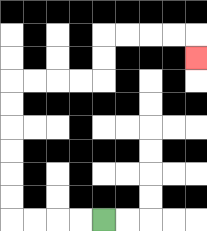{'start': '[4, 9]', 'end': '[8, 2]', 'path_directions': 'L,L,L,L,U,U,U,U,U,U,R,R,R,R,U,U,R,R,R,R,D', 'path_coordinates': '[[4, 9], [3, 9], [2, 9], [1, 9], [0, 9], [0, 8], [0, 7], [0, 6], [0, 5], [0, 4], [0, 3], [1, 3], [2, 3], [3, 3], [4, 3], [4, 2], [4, 1], [5, 1], [6, 1], [7, 1], [8, 1], [8, 2]]'}